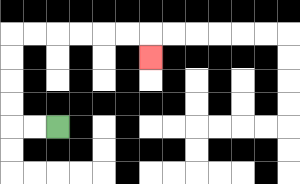{'start': '[2, 5]', 'end': '[6, 2]', 'path_directions': 'L,L,U,U,U,U,R,R,R,R,R,R,D', 'path_coordinates': '[[2, 5], [1, 5], [0, 5], [0, 4], [0, 3], [0, 2], [0, 1], [1, 1], [2, 1], [3, 1], [4, 1], [5, 1], [6, 1], [6, 2]]'}